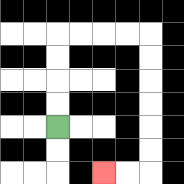{'start': '[2, 5]', 'end': '[4, 7]', 'path_directions': 'U,U,U,U,R,R,R,R,D,D,D,D,D,D,L,L', 'path_coordinates': '[[2, 5], [2, 4], [2, 3], [2, 2], [2, 1], [3, 1], [4, 1], [5, 1], [6, 1], [6, 2], [6, 3], [6, 4], [6, 5], [6, 6], [6, 7], [5, 7], [4, 7]]'}